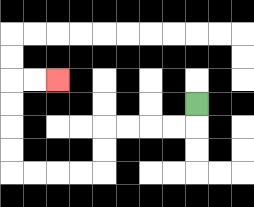{'start': '[8, 4]', 'end': '[2, 3]', 'path_directions': 'D,L,L,L,L,D,D,L,L,L,L,U,U,U,U,R,R', 'path_coordinates': '[[8, 4], [8, 5], [7, 5], [6, 5], [5, 5], [4, 5], [4, 6], [4, 7], [3, 7], [2, 7], [1, 7], [0, 7], [0, 6], [0, 5], [0, 4], [0, 3], [1, 3], [2, 3]]'}